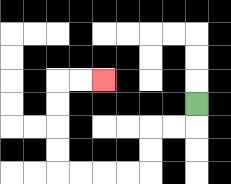{'start': '[8, 4]', 'end': '[4, 3]', 'path_directions': 'D,L,L,D,D,L,L,L,L,U,U,U,U,R,R', 'path_coordinates': '[[8, 4], [8, 5], [7, 5], [6, 5], [6, 6], [6, 7], [5, 7], [4, 7], [3, 7], [2, 7], [2, 6], [2, 5], [2, 4], [2, 3], [3, 3], [4, 3]]'}